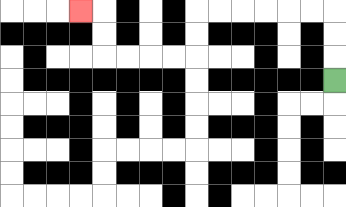{'start': '[14, 3]', 'end': '[3, 0]', 'path_directions': 'U,U,U,L,L,L,L,L,L,D,D,L,L,L,L,U,U,L', 'path_coordinates': '[[14, 3], [14, 2], [14, 1], [14, 0], [13, 0], [12, 0], [11, 0], [10, 0], [9, 0], [8, 0], [8, 1], [8, 2], [7, 2], [6, 2], [5, 2], [4, 2], [4, 1], [4, 0], [3, 0]]'}